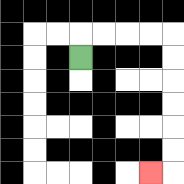{'start': '[3, 2]', 'end': '[6, 7]', 'path_directions': 'U,R,R,R,R,D,D,D,D,D,D,L', 'path_coordinates': '[[3, 2], [3, 1], [4, 1], [5, 1], [6, 1], [7, 1], [7, 2], [7, 3], [7, 4], [7, 5], [7, 6], [7, 7], [6, 7]]'}